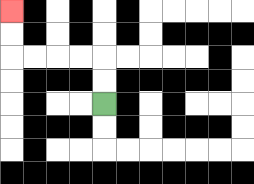{'start': '[4, 4]', 'end': '[0, 0]', 'path_directions': 'U,U,L,L,L,L,U,U', 'path_coordinates': '[[4, 4], [4, 3], [4, 2], [3, 2], [2, 2], [1, 2], [0, 2], [0, 1], [0, 0]]'}